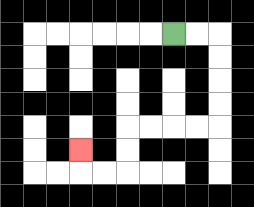{'start': '[7, 1]', 'end': '[3, 6]', 'path_directions': 'R,R,D,D,D,D,L,L,L,L,D,D,L,L,U', 'path_coordinates': '[[7, 1], [8, 1], [9, 1], [9, 2], [9, 3], [9, 4], [9, 5], [8, 5], [7, 5], [6, 5], [5, 5], [5, 6], [5, 7], [4, 7], [3, 7], [3, 6]]'}